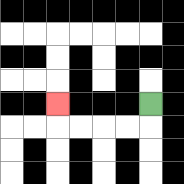{'start': '[6, 4]', 'end': '[2, 4]', 'path_directions': 'D,L,L,L,L,U', 'path_coordinates': '[[6, 4], [6, 5], [5, 5], [4, 5], [3, 5], [2, 5], [2, 4]]'}